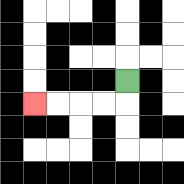{'start': '[5, 3]', 'end': '[1, 4]', 'path_directions': 'D,L,L,L,L', 'path_coordinates': '[[5, 3], [5, 4], [4, 4], [3, 4], [2, 4], [1, 4]]'}